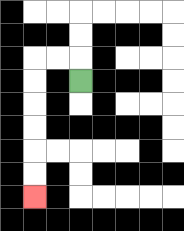{'start': '[3, 3]', 'end': '[1, 8]', 'path_directions': 'U,L,L,D,D,D,D,D,D', 'path_coordinates': '[[3, 3], [3, 2], [2, 2], [1, 2], [1, 3], [1, 4], [1, 5], [1, 6], [1, 7], [1, 8]]'}